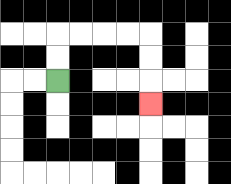{'start': '[2, 3]', 'end': '[6, 4]', 'path_directions': 'U,U,R,R,R,R,D,D,D', 'path_coordinates': '[[2, 3], [2, 2], [2, 1], [3, 1], [4, 1], [5, 1], [6, 1], [6, 2], [6, 3], [6, 4]]'}